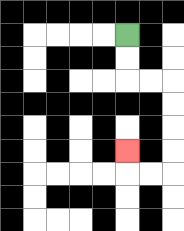{'start': '[5, 1]', 'end': '[5, 6]', 'path_directions': 'D,D,R,R,D,D,D,D,L,L,U', 'path_coordinates': '[[5, 1], [5, 2], [5, 3], [6, 3], [7, 3], [7, 4], [7, 5], [7, 6], [7, 7], [6, 7], [5, 7], [5, 6]]'}